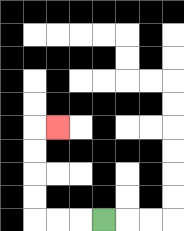{'start': '[4, 9]', 'end': '[2, 5]', 'path_directions': 'L,L,L,U,U,U,U,R', 'path_coordinates': '[[4, 9], [3, 9], [2, 9], [1, 9], [1, 8], [1, 7], [1, 6], [1, 5], [2, 5]]'}